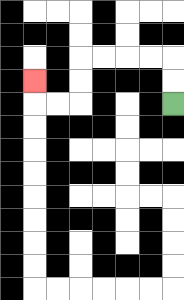{'start': '[7, 4]', 'end': '[1, 3]', 'path_directions': 'U,U,L,L,L,L,D,D,L,L,U', 'path_coordinates': '[[7, 4], [7, 3], [7, 2], [6, 2], [5, 2], [4, 2], [3, 2], [3, 3], [3, 4], [2, 4], [1, 4], [1, 3]]'}